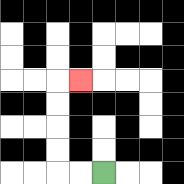{'start': '[4, 7]', 'end': '[3, 3]', 'path_directions': 'L,L,U,U,U,U,R', 'path_coordinates': '[[4, 7], [3, 7], [2, 7], [2, 6], [2, 5], [2, 4], [2, 3], [3, 3]]'}